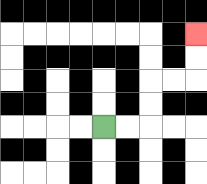{'start': '[4, 5]', 'end': '[8, 1]', 'path_directions': 'R,R,U,U,R,R,U,U', 'path_coordinates': '[[4, 5], [5, 5], [6, 5], [6, 4], [6, 3], [7, 3], [8, 3], [8, 2], [8, 1]]'}